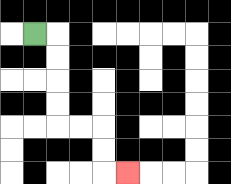{'start': '[1, 1]', 'end': '[5, 7]', 'path_directions': 'R,D,D,D,D,R,R,D,D,R', 'path_coordinates': '[[1, 1], [2, 1], [2, 2], [2, 3], [2, 4], [2, 5], [3, 5], [4, 5], [4, 6], [4, 7], [5, 7]]'}